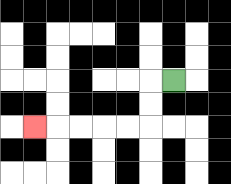{'start': '[7, 3]', 'end': '[1, 5]', 'path_directions': 'L,D,D,L,L,L,L,L', 'path_coordinates': '[[7, 3], [6, 3], [6, 4], [6, 5], [5, 5], [4, 5], [3, 5], [2, 5], [1, 5]]'}